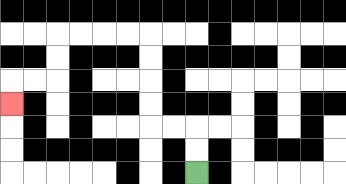{'start': '[8, 7]', 'end': '[0, 4]', 'path_directions': 'U,U,L,L,U,U,U,U,L,L,L,L,D,D,L,L,D', 'path_coordinates': '[[8, 7], [8, 6], [8, 5], [7, 5], [6, 5], [6, 4], [6, 3], [6, 2], [6, 1], [5, 1], [4, 1], [3, 1], [2, 1], [2, 2], [2, 3], [1, 3], [0, 3], [0, 4]]'}